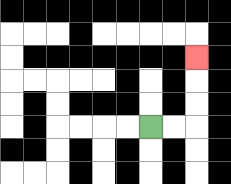{'start': '[6, 5]', 'end': '[8, 2]', 'path_directions': 'R,R,U,U,U', 'path_coordinates': '[[6, 5], [7, 5], [8, 5], [8, 4], [8, 3], [8, 2]]'}